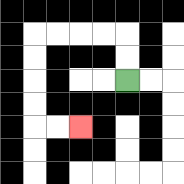{'start': '[5, 3]', 'end': '[3, 5]', 'path_directions': 'U,U,L,L,L,L,D,D,D,D,R,R', 'path_coordinates': '[[5, 3], [5, 2], [5, 1], [4, 1], [3, 1], [2, 1], [1, 1], [1, 2], [1, 3], [1, 4], [1, 5], [2, 5], [3, 5]]'}